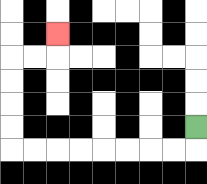{'start': '[8, 5]', 'end': '[2, 1]', 'path_directions': 'D,L,L,L,L,L,L,L,L,U,U,U,U,R,R,U', 'path_coordinates': '[[8, 5], [8, 6], [7, 6], [6, 6], [5, 6], [4, 6], [3, 6], [2, 6], [1, 6], [0, 6], [0, 5], [0, 4], [0, 3], [0, 2], [1, 2], [2, 2], [2, 1]]'}